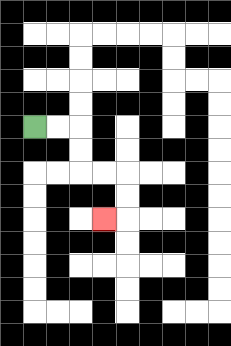{'start': '[1, 5]', 'end': '[4, 9]', 'path_directions': 'R,R,D,D,R,R,D,D,L', 'path_coordinates': '[[1, 5], [2, 5], [3, 5], [3, 6], [3, 7], [4, 7], [5, 7], [5, 8], [5, 9], [4, 9]]'}